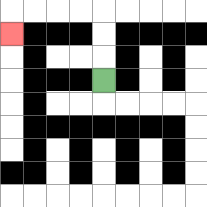{'start': '[4, 3]', 'end': '[0, 1]', 'path_directions': 'U,U,U,L,L,L,L,D', 'path_coordinates': '[[4, 3], [4, 2], [4, 1], [4, 0], [3, 0], [2, 0], [1, 0], [0, 0], [0, 1]]'}